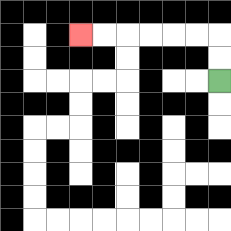{'start': '[9, 3]', 'end': '[3, 1]', 'path_directions': 'U,U,L,L,L,L,L,L', 'path_coordinates': '[[9, 3], [9, 2], [9, 1], [8, 1], [7, 1], [6, 1], [5, 1], [4, 1], [3, 1]]'}